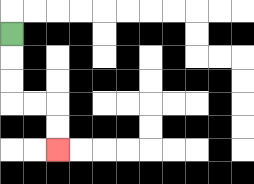{'start': '[0, 1]', 'end': '[2, 6]', 'path_directions': 'D,D,D,R,R,D,D', 'path_coordinates': '[[0, 1], [0, 2], [0, 3], [0, 4], [1, 4], [2, 4], [2, 5], [2, 6]]'}